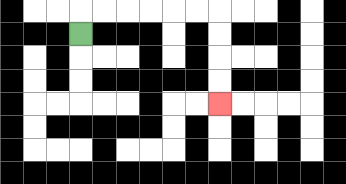{'start': '[3, 1]', 'end': '[9, 4]', 'path_directions': 'U,R,R,R,R,R,R,D,D,D,D', 'path_coordinates': '[[3, 1], [3, 0], [4, 0], [5, 0], [6, 0], [7, 0], [8, 0], [9, 0], [9, 1], [9, 2], [9, 3], [9, 4]]'}